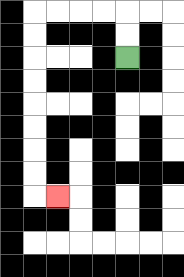{'start': '[5, 2]', 'end': '[2, 8]', 'path_directions': 'U,U,L,L,L,L,D,D,D,D,D,D,D,D,R', 'path_coordinates': '[[5, 2], [5, 1], [5, 0], [4, 0], [3, 0], [2, 0], [1, 0], [1, 1], [1, 2], [1, 3], [1, 4], [1, 5], [1, 6], [1, 7], [1, 8], [2, 8]]'}